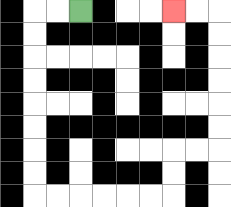{'start': '[3, 0]', 'end': '[7, 0]', 'path_directions': 'L,L,D,D,D,D,D,D,D,D,R,R,R,R,R,R,U,U,R,R,U,U,U,U,U,U,L,L', 'path_coordinates': '[[3, 0], [2, 0], [1, 0], [1, 1], [1, 2], [1, 3], [1, 4], [1, 5], [1, 6], [1, 7], [1, 8], [2, 8], [3, 8], [4, 8], [5, 8], [6, 8], [7, 8], [7, 7], [7, 6], [8, 6], [9, 6], [9, 5], [9, 4], [9, 3], [9, 2], [9, 1], [9, 0], [8, 0], [7, 0]]'}